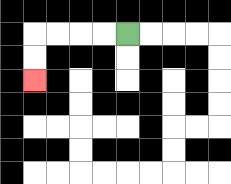{'start': '[5, 1]', 'end': '[1, 3]', 'path_directions': 'L,L,L,L,D,D', 'path_coordinates': '[[5, 1], [4, 1], [3, 1], [2, 1], [1, 1], [1, 2], [1, 3]]'}